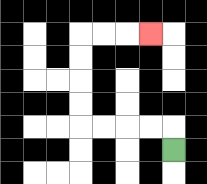{'start': '[7, 6]', 'end': '[6, 1]', 'path_directions': 'U,L,L,L,L,U,U,U,U,R,R,R', 'path_coordinates': '[[7, 6], [7, 5], [6, 5], [5, 5], [4, 5], [3, 5], [3, 4], [3, 3], [3, 2], [3, 1], [4, 1], [5, 1], [6, 1]]'}